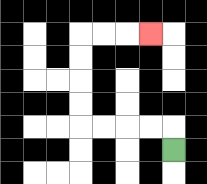{'start': '[7, 6]', 'end': '[6, 1]', 'path_directions': 'U,L,L,L,L,U,U,U,U,R,R,R', 'path_coordinates': '[[7, 6], [7, 5], [6, 5], [5, 5], [4, 5], [3, 5], [3, 4], [3, 3], [3, 2], [3, 1], [4, 1], [5, 1], [6, 1]]'}